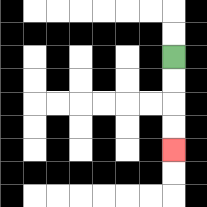{'start': '[7, 2]', 'end': '[7, 6]', 'path_directions': 'D,D,D,D', 'path_coordinates': '[[7, 2], [7, 3], [7, 4], [7, 5], [7, 6]]'}